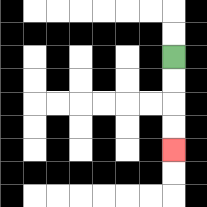{'start': '[7, 2]', 'end': '[7, 6]', 'path_directions': 'D,D,D,D', 'path_coordinates': '[[7, 2], [7, 3], [7, 4], [7, 5], [7, 6]]'}